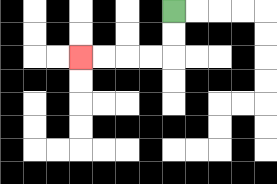{'start': '[7, 0]', 'end': '[3, 2]', 'path_directions': 'D,D,L,L,L,L', 'path_coordinates': '[[7, 0], [7, 1], [7, 2], [6, 2], [5, 2], [4, 2], [3, 2]]'}